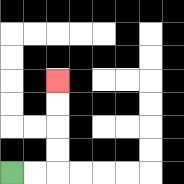{'start': '[0, 7]', 'end': '[2, 3]', 'path_directions': 'R,R,U,U,U,U', 'path_coordinates': '[[0, 7], [1, 7], [2, 7], [2, 6], [2, 5], [2, 4], [2, 3]]'}